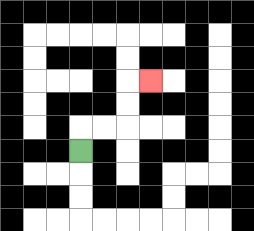{'start': '[3, 6]', 'end': '[6, 3]', 'path_directions': 'U,R,R,U,U,R', 'path_coordinates': '[[3, 6], [3, 5], [4, 5], [5, 5], [5, 4], [5, 3], [6, 3]]'}